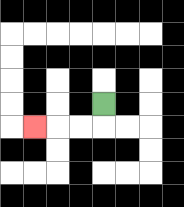{'start': '[4, 4]', 'end': '[1, 5]', 'path_directions': 'D,L,L,L', 'path_coordinates': '[[4, 4], [4, 5], [3, 5], [2, 5], [1, 5]]'}